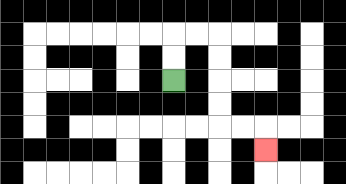{'start': '[7, 3]', 'end': '[11, 6]', 'path_directions': 'U,U,R,R,D,D,D,D,R,R,D', 'path_coordinates': '[[7, 3], [7, 2], [7, 1], [8, 1], [9, 1], [9, 2], [9, 3], [9, 4], [9, 5], [10, 5], [11, 5], [11, 6]]'}